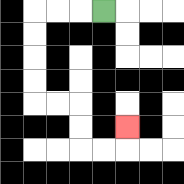{'start': '[4, 0]', 'end': '[5, 5]', 'path_directions': 'L,L,L,D,D,D,D,R,R,D,D,R,R,U', 'path_coordinates': '[[4, 0], [3, 0], [2, 0], [1, 0], [1, 1], [1, 2], [1, 3], [1, 4], [2, 4], [3, 4], [3, 5], [3, 6], [4, 6], [5, 6], [5, 5]]'}